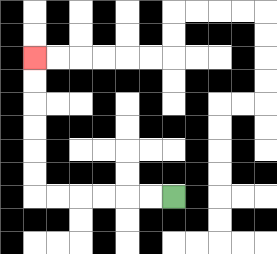{'start': '[7, 8]', 'end': '[1, 2]', 'path_directions': 'L,L,L,L,L,L,U,U,U,U,U,U', 'path_coordinates': '[[7, 8], [6, 8], [5, 8], [4, 8], [3, 8], [2, 8], [1, 8], [1, 7], [1, 6], [1, 5], [1, 4], [1, 3], [1, 2]]'}